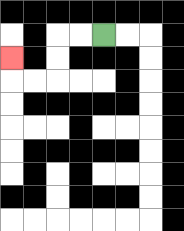{'start': '[4, 1]', 'end': '[0, 2]', 'path_directions': 'L,L,D,D,L,L,U', 'path_coordinates': '[[4, 1], [3, 1], [2, 1], [2, 2], [2, 3], [1, 3], [0, 3], [0, 2]]'}